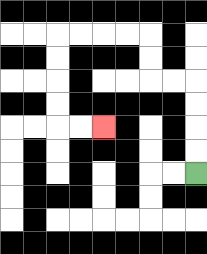{'start': '[8, 7]', 'end': '[4, 5]', 'path_directions': 'U,U,U,U,L,L,U,U,L,L,L,L,D,D,D,D,R,R', 'path_coordinates': '[[8, 7], [8, 6], [8, 5], [8, 4], [8, 3], [7, 3], [6, 3], [6, 2], [6, 1], [5, 1], [4, 1], [3, 1], [2, 1], [2, 2], [2, 3], [2, 4], [2, 5], [3, 5], [4, 5]]'}